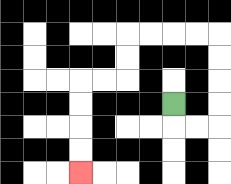{'start': '[7, 4]', 'end': '[3, 7]', 'path_directions': 'D,R,R,U,U,U,U,L,L,L,L,D,D,L,L,D,D,D,D', 'path_coordinates': '[[7, 4], [7, 5], [8, 5], [9, 5], [9, 4], [9, 3], [9, 2], [9, 1], [8, 1], [7, 1], [6, 1], [5, 1], [5, 2], [5, 3], [4, 3], [3, 3], [3, 4], [3, 5], [3, 6], [3, 7]]'}